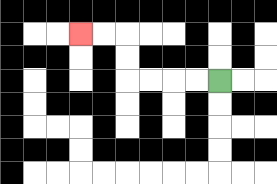{'start': '[9, 3]', 'end': '[3, 1]', 'path_directions': 'L,L,L,L,U,U,L,L', 'path_coordinates': '[[9, 3], [8, 3], [7, 3], [6, 3], [5, 3], [5, 2], [5, 1], [4, 1], [3, 1]]'}